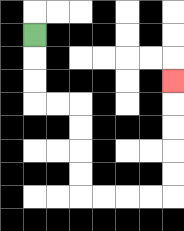{'start': '[1, 1]', 'end': '[7, 3]', 'path_directions': 'D,D,D,R,R,D,D,D,D,R,R,R,R,U,U,U,U,U', 'path_coordinates': '[[1, 1], [1, 2], [1, 3], [1, 4], [2, 4], [3, 4], [3, 5], [3, 6], [3, 7], [3, 8], [4, 8], [5, 8], [6, 8], [7, 8], [7, 7], [7, 6], [7, 5], [7, 4], [7, 3]]'}